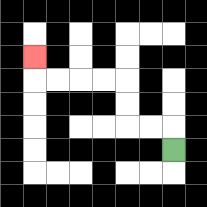{'start': '[7, 6]', 'end': '[1, 2]', 'path_directions': 'U,L,L,U,U,L,L,L,L,U', 'path_coordinates': '[[7, 6], [7, 5], [6, 5], [5, 5], [5, 4], [5, 3], [4, 3], [3, 3], [2, 3], [1, 3], [1, 2]]'}